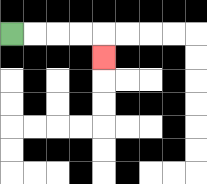{'start': '[0, 1]', 'end': '[4, 2]', 'path_directions': 'R,R,R,R,D', 'path_coordinates': '[[0, 1], [1, 1], [2, 1], [3, 1], [4, 1], [4, 2]]'}